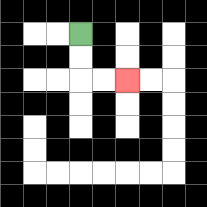{'start': '[3, 1]', 'end': '[5, 3]', 'path_directions': 'D,D,R,R', 'path_coordinates': '[[3, 1], [3, 2], [3, 3], [4, 3], [5, 3]]'}